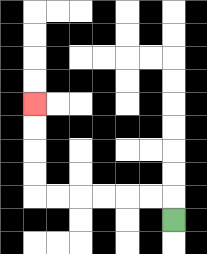{'start': '[7, 9]', 'end': '[1, 4]', 'path_directions': 'U,L,L,L,L,L,L,U,U,U,U', 'path_coordinates': '[[7, 9], [7, 8], [6, 8], [5, 8], [4, 8], [3, 8], [2, 8], [1, 8], [1, 7], [1, 6], [1, 5], [1, 4]]'}